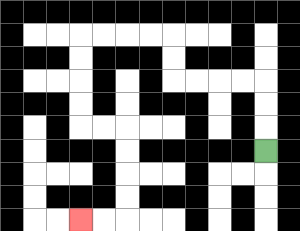{'start': '[11, 6]', 'end': '[3, 9]', 'path_directions': 'U,U,U,L,L,L,L,U,U,L,L,L,L,D,D,D,D,R,R,D,D,D,D,L,L', 'path_coordinates': '[[11, 6], [11, 5], [11, 4], [11, 3], [10, 3], [9, 3], [8, 3], [7, 3], [7, 2], [7, 1], [6, 1], [5, 1], [4, 1], [3, 1], [3, 2], [3, 3], [3, 4], [3, 5], [4, 5], [5, 5], [5, 6], [5, 7], [5, 8], [5, 9], [4, 9], [3, 9]]'}